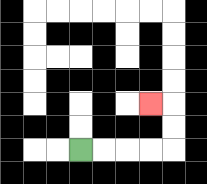{'start': '[3, 6]', 'end': '[6, 4]', 'path_directions': 'R,R,R,R,U,U,L', 'path_coordinates': '[[3, 6], [4, 6], [5, 6], [6, 6], [7, 6], [7, 5], [7, 4], [6, 4]]'}